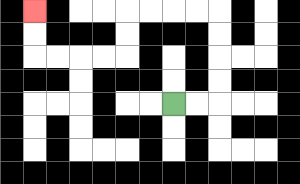{'start': '[7, 4]', 'end': '[1, 0]', 'path_directions': 'R,R,U,U,U,U,L,L,L,L,D,D,L,L,L,L,U,U', 'path_coordinates': '[[7, 4], [8, 4], [9, 4], [9, 3], [9, 2], [9, 1], [9, 0], [8, 0], [7, 0], [6, 0], [5, 0], [5, 1], [5, 2], [4, 2], [3, 2], [2, 2], [1, 2], [1, 1], [1, 0]]'}